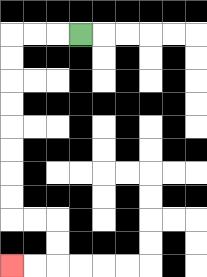{'start': '[3, 1]', 'end': '[0, 11]', 'path_directions': 'L,L,L,D,D,D,D,D,D,D,D,R,R,D,D,L,L', 'path_coordinates': '[[3, 1], [2, 1], [1, 1], [0, 1], [0, 2], [0, 3], [0, 4], [0, 5], [0, 6], [0, 7], [0, 8], [0, 9], [1, 9], [2, 9], [2, 10], [2, 11], [1, 11], [0, 11]]'}